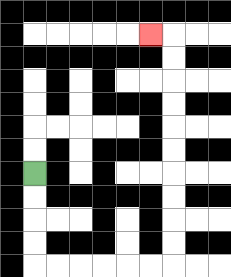{'start': '[1, 7]', 'end': '[6, 1]', 'path_directions': 'D,D,D,D,R,R,R,R,R,R,U,U,U,U,U,U,U,U,U,U,L', 'path_coordinates': '[[1, 7], [1, 8], [1, 9], [1, 10], [1, 11], [2, 11], [3, 11], [4, 11], [5, 11], [6, 11], [7, 11], [7, 10], [7, 9], [7, 8], [7, 7], [7, 6], [7, 5], [7, 4], [7, 3], [7, 2], [7, 1], [6, 1]]'}